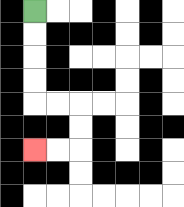{'start': '[1, 0]', 'end': '[1, 6]', 'path_directions': 'D,D,D,D,R,R,D,D,L,L', 'path_coordinates': '[[1, 0], [1, 1], [1, 2], [1, 3], [1, 4], [2, 4], [3, 4], [3, 5], [3, 6], [2, 6], [1, 6]]'}